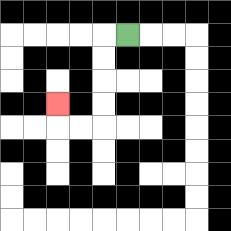{'start': '[5, 1]', 'end': '[2, 4]', 'path_directions': 'L,D,D,D,D,L,L,U', 'path_coordinates': '[[5, 1], [4, 1], [4, 2], [4, 3], [4, 4], [4, 5], [3, 5], [2, 5], [2, 4]]'}